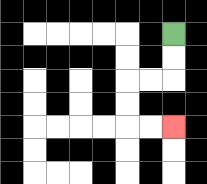{'start': '[7, 1]', 'end': '[7, 5]', 'path_directions': 'D,D,L,L,D,D,R,R', 'path_coordinates': '[[7, 1], [7, 2], [7, 3], [6, 3], [5, 3], [5, 4], [5, 5], [6, 5], [7, 5]]'}